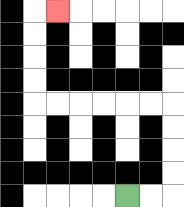{'start': '[5, 8]', 'end': '[2, 0]', 'path_directions': 'R,R,U,U,U,U,L,L,L,L,L,L,U,U,U,U,R', 'path_coordinates': '[[5, 8], [6, 8], [7, 8], [7, 7], [7, 6], [7, 5], [7, 4], [6, 4], [5, 4], [4, 4], [3, 4], [2, 4], [1, 4], [1, 3], [1, 2], [1, 1], [1, 0], [2, 0]]'}